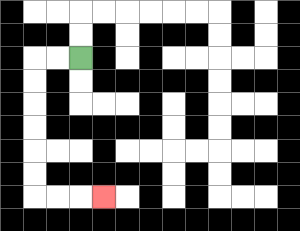{'start': '[3, 2]', 'end': '[4, 8]', 'path_directions': 'L,L,D,D,D,D,D,D,R,R,R', 'path_coordinates': '[[3, 2], [2, 2], [1, 2], [1, 3], [1, 4], [1, 5], [1, 6], [1, 7], [1, 8], [2, 8], [3, 8], [4, 8]]'}